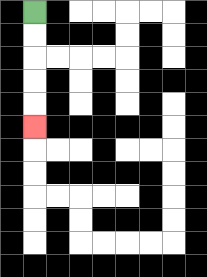{'start': '[1, 0]', 'end': '[1, 5]', 'path_directions': 'D,D,D,D,D', 'path_coordinates': '[[1, 0], [1, 1], [1, 2], [1, 3], [1, 4], [1, 5]]'}